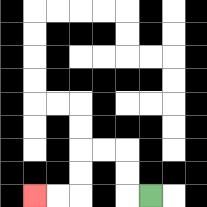{'start': '[6, 8]', 'end': '[1, 8]', 'path_directions': 'L,U,U,L,L,D,D,L,L', 'path_coordinates': '[[6, 8], [5, 8], [5, 7], [5, 6], [4, 6], [3, 6], [3, 7], [3, 8], [2, 8], [1, 8]]'}